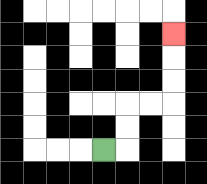{'start': '[4, 6]', 'end': '[7, 1]', 'path_directions': 'R,U,U,R,R,U,U,U', 'path_coordinates': '[[4, 6], [5, 6], [5, 5], [5, 4], [6, 4], [7, 4], [7, 3], [7, 2], [7, 1]]'}